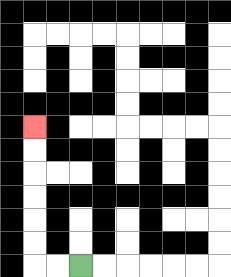{'start': '[3, 11]', 'end': '[1, 5]', 'path_directions': 'L,L,U,U,U,U,U,U', 'path_coordinates': '[[3, 11], [2, 11], [1, 11], [1, 10], [1, 9], [1, 8], [1, 7], [1, 6], [1, 5]]'}